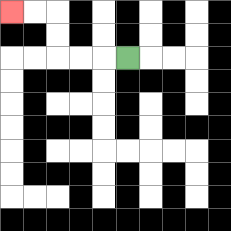{'start': '[5, 2]', 'end': '[0, 0]', 'path_directions': 'L,L,L,U,U,L,L', 'path_coordinates': '[[5, 2], [4, 2], [3, 2], [2, 2], [2, 1], [2, 0], [1, 0], [0, 0]]'}